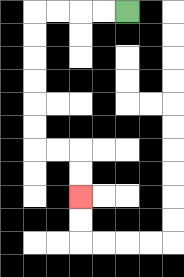{'start': '[5, 0]', 'end': '[3, 8]', 'path_directions': 'L,L,L,L,D,D,D,D,D,D,R,R,D,D', 'path_coordinates': '[[5, 0], [4, 0], [3, 0], [2, 0], [1, 0], [1, 1], [1, 2], [1, 3], [1, 4], [1, 5], [1, 6], [2, 6], [3, 6], [3, 7], [3, 8]]'}